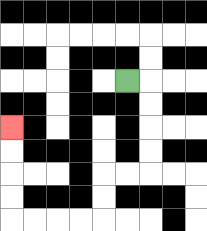{'start': '[5, 3]', 'end': '[0, 5]', 'path_directions': 'R,D,D,D,D,L,L,D,D,L,L,L,L,U,U,U,U', 'path_coordinates': '[[5, 3], [6, 3], [6, 4], [6, 5], [6, 6], [6, 7], [5, 7], [4, 7], [4, 8], [4, 9], [3, 9], [2, 9], [1, 9], [0, 9], [0, 8], [0, 7], [0, 6], [0, 5]]'}